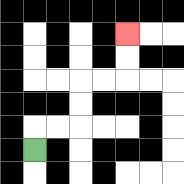{'start': '[1, 6]', 'end': '[5, 1]', 'path_directions': 'U,R,R,U,U,R,R,U,U', 'path_coordinates': '[[1, 6], [1, 5], [2, 5], [3, 5], [3, 4], [3, 3], [4, 3], [5, 3], [5, 2], [5, 1]]'}